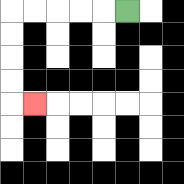{'start': '[5, 0]', 'end': '[1, 4]', 'path_directions': 'L,L,L,L,L,D,D,D,D,R', 'path_coordinates': '[[5, 0], [4, 0], [3, 0], [2, 0], [1, 0], [0, 0], [0, 1], [0, 2], [0, 3], [0, 4], [1, 4]]'}